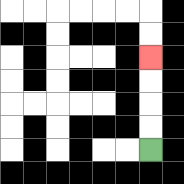{'start': '[6, 6]', 'end': '[6, 2]', 'path_directions': 'U,U,U,U', 'path_coordinates': '[[6, 6], [6, 5], [6, 4], [6, 3], [6, 2]]'}